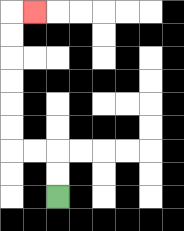{'start': '[2, 8]', 'end': '[1, 0]', 'path_directions': 'U,U,L,L,U,U,U,U,U,U,R', 'path_coordinates': '[[2, 8], [2, 7], [2, 6], [1, 6], [0, 6], [0, 5], [0, 4], [0, 3], [0, 2], [0, 1], [0, 0], [1, 0]]'}